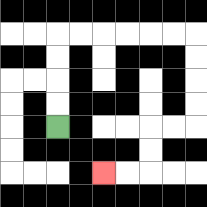{'start': '[2, 5]', 'end': '[4, 7]', 'path_directions': 'U,U,U,U,R,R,R,R,R,R,D,D,D,D,L,L,D,D,L,L', 'path_coordinates': '[[2, 5], [2, 4], [2, 3], [2, 2], [2, 1], [3, 1], [4, 1], [5, 1], [6, 1], [7, 1], [8, 1], [8, 2], [8, 3], [8, 4], [8, 5], [7, 5], [6, 5], [6, 6], [6, 7], [5, 7], [4, 7]]'}